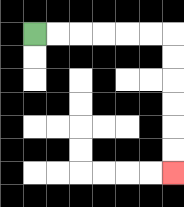{'start': '[1, 1]', 'end': '[7, 7]', 'path_directions': 'R,R,R,R,R,R,D,D,D,D,D,D', 'path_coordinates': '[[1, 1], [2, 1], [3, 1], [4, 1], [5, 1], [6, 1], [7, 1], [7, 2], [7, 3], [7, 4], [7, 5], [7, 6], [7, 7]]'}